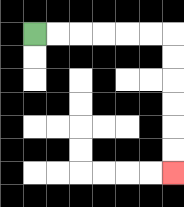{'start': '[1, 1]', 'end': '[7, 7]', 'path_directions': 'R,R,R,R,R,R,D,D,D,D,D,D', 'path_coordinates': '[[1, 1], [2, 1], [3, 1], [4, 1], [5, 1], [6, 1], [7, 1], [7, 2], [7, 3], [7, 4], [7, 5], [7, 6], [7, 7]]'}